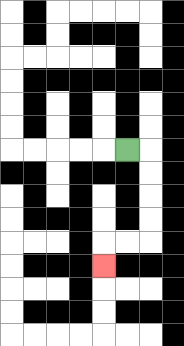{'start': '[5, 6]', 'end': '[4, 11]', 'path_directions': 'R,D,D,D,D,L,L,D', 'path_coordinates': '[[5, 6], [6, 6], [6, 7], [6, 8], [6, 9], [6, 10], [5, 10], [4, 10], [4, 11]]'}